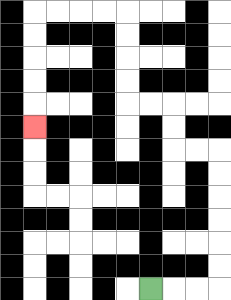{'start': '[6, 12]', 'end': '[1, 5]', 'path_directions': 'R,R,R,U,U,U,U,U,U,L,L,U,U,L,L,U,U,U,U,L,L,L,L,D,D,D,D,D', 'path_coordinates': '[[6, 12], [7, 12], [8, 12], [9, 12], [9, 11], [9, 10], [9, 9], [9, 8], [9, 7], [9, 6], [8, 6], [7, 6], [7, 5], [7, 4], [6, 4], [5, 4], [5, 3], [5, 2], [5, 1], [5, 0], [4, 0], [3, 0], [2, 0], [1, 0], [1, 1], [1, 2], [1, 3], [1, 4], [1, 5]]'}